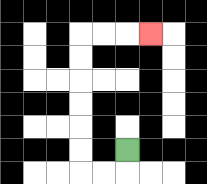{'start': '[5, 6]', 'end': '[6, 1]', 'path_directions': 'D,L,L,U,U,U,U,U,U,R,R,R', 'path_coordinates': '[[5, 6], [5, 7], [4, 7], [3, 7], [3, 6], [3, 5], [3, 4], [3, 3], [3, 2], [3, 1], [4, 1], [5, 1], [6, 1]]'}